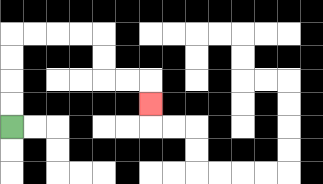{'start': '[0, 5]', 'end': '[6, 4]', 'path_directions': 'U,U,U,U,R,R,R,R,D,D,R,R,D', 'path_coordinates': '[[0, 5], [0, 4], [0, 3], [0, 2], [0, 1], [1, 1], [2, 1], [3, 1], [4, 1], [4, 2], [4, 3], [5, 3], [6, 3], [6, 4]]'}